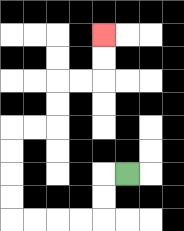{'start': '[5, 7]', 'end': '[4, 1]', 'path_directions': 'L,D,D,L,L,L,L,U,U,U,U,R,R,U,U,R,R,U,U', 'path_coordinates': '[[5, 7], [4, 7], [4, 8], [4, 9], [3, 9], [2, 9], [1, 9], [0, 9], [0, 8], [0, 7], [0, 6], [0, 5], [1, 5], [2, 5], [2, 4], [2, 3], [3, 3], [4, 3], [4, 2], [4, 1]]'}